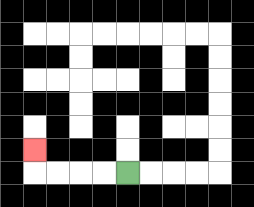{'start': '[5, 7]', 'end': '[1, 6]', 'path_directions': 'L,L,L,L,U', 'path_coordinates': '[[5, 7], [4, 7], [3, 7], [2, 7], [1, 7], [1, 6]]'}